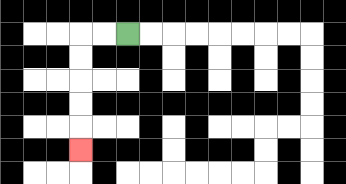{'start': '[5, 1]', 'end': '[3, 6]', 'path_directions': 'L,L,D,D,D,D,D', 'path_coordinates': '[[5, 1], [4, 1], [3, 1], [3, 2], [3, 3], [3, 4], [3, 5], [3, 6]]'}